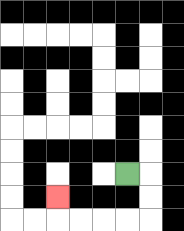{'start': '[5, 7]', 'end': '[2, 8]', 'path_directions': 'R,D,D,L,L,L,L,U', 'path_coordinates': '[[5, 7], [6, 7], [6, 8], [6, 9], [5, 9], [4, 9], [3, 9], [2, 9], [2, 8]]'}